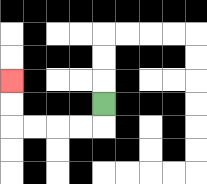{'start': '[4, 4]', 'end': '[0, 3]', 'path_directions': 'D,L,L,L,L,U,U', 'path_coordinates': '[[4, 4], [4, 5], [3, 5], [2, 5], [1, 5], [0, 5], [0, 4], [0, 3]]'}